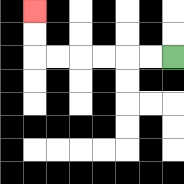{'start': '[7, 2]', 'end': '[1, 0]', 'path_directions': 'L,L,L,L,L,L,U,U', 'path_coordinates': '[[7, 2], [6, 2], [5, 2], [4, 2], [3, 2], [2, 2], [1, 2], [1, 1], [1, 0]]'}